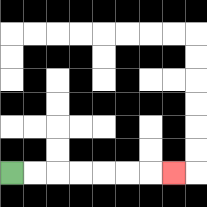{'start': '[0, 7]', 'end': '[7, 7]', 'path_directions': 'R,R,R,R,R,R,R', 'path_coordinates': '[[0, 7], [1, 7], [2, 7], [3, 7], [4, 7], [5, 7], [6, 7], [7, 7]]'}